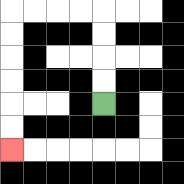{'start': '[4, 4]', 'end': '[0, 6]', 'path_directions': 'U,U,U,U,L,L,L,L,D,D,D,D,D,D', 'path_coordinates': '[[4, 4], [4, 3], [4, 2], [4, 1], [4, 0], [3, 0], [2, 0], [1, 0], [0, 0], [0, 1], [0, 2], [0, 3], [0, 4], [0, 5], [0, 6]]'}